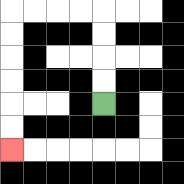{'start': '[4, 4]', 'end': '[0, 6]', 'path_directions': 'U,U,U,U,L,L,L,L,D,D,D,D,D,D', 'path_coordinates': '[[4, 4], [4, 3], [4, 2], [4, 1], [4, 0], [3, 0], [2, 0], [1, 0], [0, 0], [0, 1], [0, 2], [0, 3], [0, 4], [0, 5], [0, 6]]'}